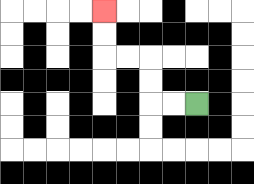{'start': '[8, 4]', 'end': '[4, 0]', 'path_directions': 'L,L,U,U,L,L,U,U', 'path_coordinates': '[[8, 4], [7, 4], [6, 4], [6, 3], [6, 2], [5, 2], [4, 2], [4, 1], [4, 0]]'}